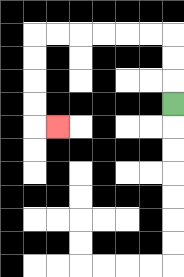{'start': '[7, 4]', 'end': '[2, 5]', 'path_directions': 'U,U,U,L,L,L,L,L,L,D,D,D,D,R', 'path_coordinates': '[[7, 4], [7, 3], [7, 2], [7, 1], [6, 1], [5, 1], [4, 1], [3, 1], [2, 1], [1, 1], [1, 2], [1, 3], [1, 4], [1, 5], [2, 5]]'}